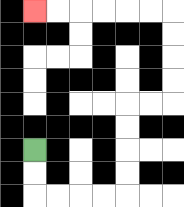{'start': '[1, 6]', 'end': '[1, 0]', 'path_directions': 'D,D,R,R,R,R,U,U,U,U,R,R,U,U,U,U,L,L,L,L,L,L', 'path_coordinates': '[[1, 6], [1, 7], [1, 8], [2, 8], [3, 8], [4, 8], [5, 8], [5, 7], [5, 6], [5, 5], [5, 4], [6, 4], [7, 4], [7, 3], [7, 2], [7, 1], [7, 0], [6, 0], [5, 0], [4, 0], [3, 0], [2, 0], [1, 0]]'}